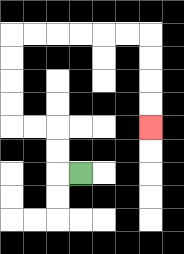{'start': '[3, 7]', 'end': '[6, 5]', 'path_directions': 'L,U,U,L,L,U,U,U,U,R,R,R,R,R,R,D,D,D,D', 'path_coordinates': '[[3, 7], [2, 7], [2, 6], [2, 5], [1, 5], [0, 5], [0, 4], [0, 3], [0, 2], [0, 1], [1, 1], [2, 1], [3, 1], [4, 1], [5, 1], [6, 1], [6, 2], [6, 3], [6, 4], [6, 5]]'}